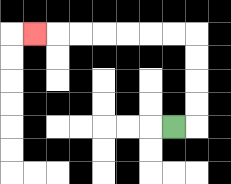{'start': '[7, 5]', 'end': '[1, 1]', 'path_directions': 'R,U,U,U,U,L,L,L,L,L,L,L', 'path_coordinates': '[[7, 5], [8, 5], [8, 4], [8, 3], [8, 2], [8, 1], [7, 1], [6, 1], [5, 1], [4, 1], [3, 1], [2, 1], [1, 1]]'}